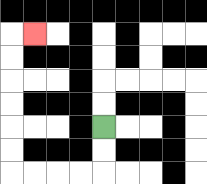{'start': '[4, 5]', 'end': '[1, 1]', 'path_directions': 'D,D,L,L,L,L,U,U,U,U,U,U,R', 'path_coordinates': '[[4, 5], [4, 6], [4, 7], [3, 7], [2, 7], [1, 7], [0, 7], [0, 6], [0, 5], [0, 4], [0, 3], [0, 2], [0, 1], [1, 1]]'}